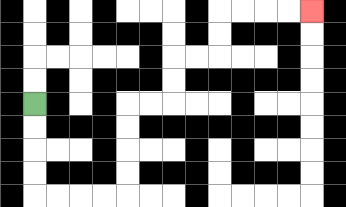{'start': '[1, 4]', 'end': '[13, 0]', 'path_directions': 'D,D,D,D,R,R,R,R,U,U,U,U,R,R,U,U,R,R,U,U,R,R,R,R', 'path_coordinates': '[[1, 4], [1, 5], [1, 6], [1, 7], [1, 8], [2, 8], [3, 8], [4, 8], [5, 8], [5, 7], [5, 6], [5, 5], [5, 4], [6, 4], [7, 4], [7, 3], [7, 2], [8, 2], [9, 2], [9, 1], [9, 0], [10, 0], [11, 0], [12, 0], [13, 0]]'}